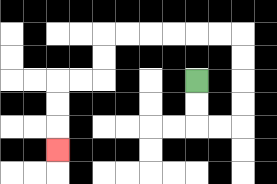{'start': '[8, 3]', 'end': '[2, 6]', 'path_directions': 'D,D,R,R,U,U,U,U,L,L,L,L,L,L,D,D,L,L,D,D,D', 'path_coordinates': '[[8, 3], [8, 4], [8, 5], [9, 5], [10, 5], [10, 4], [10, 3], [10, 2], [10, 1], [9, 1], [8, 1], [7, 1], [6, 1], [5, 1], [4, 1], [4, 2], [4, 3], [3, 3], [2, 3], [2, 4], [2, 5], [2, 6]]'}